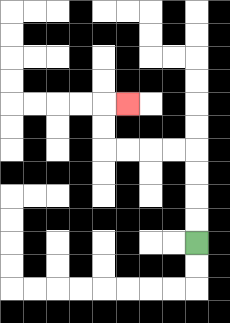{'start': '[8, 10]', 'end': '[5, 4]', 'path_directions': 'U,U,U,U,L,L,L,L,U,U,R', 'path_coordinates': '[[8, 10], [8, 9], [8, 8], [8, 7], [8, 6], [7, 6], [6, 6], [5, 6], [4, 6], [4, 5], [4, 4], [5, 4]]'}